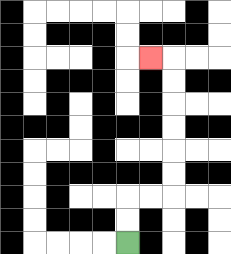{'start': '[5, 10]', 'end': '[6, 2]', 'path_directions': 'U,U,R,R,U,U,U,U,U,U,L', 'path_coordinates': '[[5, 10], [5, 9], [5, 8], [6, 8], [7, 8], [7, 7], [7, 6], [7, 5], [7, 4], [7, 3], [7, 2], [6, 2]]'}